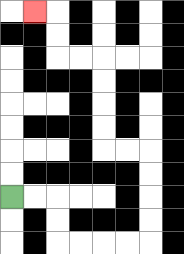{'start': '[0, 8]', 'end': '[1, 0]', 'path_directions': 'R,R,D,D,R,R,R,R,U,U,U,U,L,L,U,U,U,U,L,L,U,U,L', 'path_coordinates': '[[0, 8], [1, 8], [2, 8], [2, 9], [2, 10], [3, 10], [4, 10], [5, 10], [6, 10], [6, 9], [6, 8], [6, 7], [6, 6], [5, 6], [4, 6], [4, 5], [4, 4], [4, 3], [4, 2], [3, 2], [2, 2], [2, 1], [2, 0], [1, 0]]'}